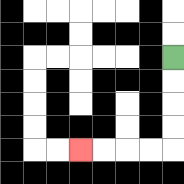{'start': '[7, 2]', 'end': '[3, 6]', 'path_directions': 'D,D,D,D,L,L,L,L', 'path_coordinates': '[[7, 2], [7, 3], [7, 4], [7, 5], [7, 6], [6, 6], [5, 6], [4, 6], [3, 6]]'}